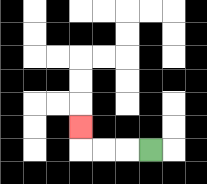{'start': '[6, 6]', 'end': '[3, 5]', 'path_directions': 'L,L,L,U', 'path_coordinates': '[[6, 6], [5, 6], [4, 6], [3, 6], [3, 5]]'}